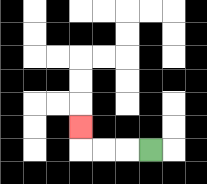{'start': '[6, 6]', 'end': '[3, 5]', 'path_directions': 'L,L,L,U', 'path_coordinates': '[[6, 6], [5, 6], [4, 6], [3, 6], [3, 5]]'}